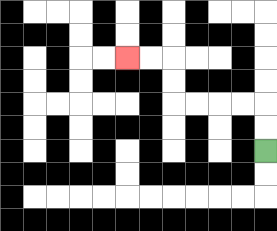{'start': '[11, 6]', 'end': '[5, 2]', 'path_directions': 'U,U,L,L,L,L,U,U,L,L', 'path_coordinates': '[[11, 6], [11, 5], [11, 4], [10, 4], [9, 4], [8, 4], [7, 4], [7, 3], [7, 2], [6, 2], [5, 2]]'}